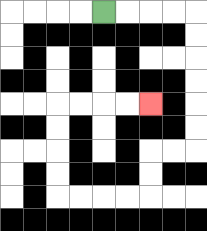{'start': '[4, 0]', 'end': '[6, 4]', 'path_directions': 'R,R,R,R,D,D,D,D,D,D,L,L,D,D,L,L,L,L,U,U,U,U,R,R,R,R', 'path_coordinates': '[[4, 0], [5, 0], [6, 0], [7, 0], [8, 0], [8, 1], [8, 2], [8, 3], [8, 4], [8, 5], [8, 6], [7, 6], [6, 6], [6, 7], [6, 8], [5, 8], [4, 8], [3, 8], [2, 8], [2, 7], [2, 6], [2, 5], [2, 4], [3, 4], [4, 4], [5, 4], [6, 4]]'}